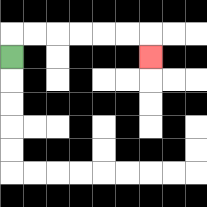{'start': '[0, 2]', 'end': '[6, 2]', 'path_directions': 'U,R,R,R,R,R,R,D', 'path_coordinates': '[[0, 2], [0, 1], [1, 1], [2, 1], [3, 1], [4, 1], [5, 1], [6, 1], [6, 2]]'}